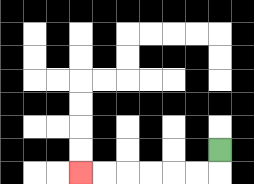{'start': '[9, 6]', 'end': '[3, 7]', 'path_directions': 'D,L,L,L,L,L,L', 'path_coordinates': '[[9, 6], [9, 7], [8, 7], [7, 7], [6, 7], [5, 7], [4, 7], [3, 7]]'}